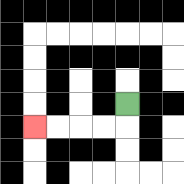{'start': '[5, 4]', 'end': '[1, 5]', 'path_directions': 'D,L,L,L,L', 'path_coordinates': '[[5, 4], [5, 5], [4, 5], [3, 5], [2, 5], [1, 5]]'}